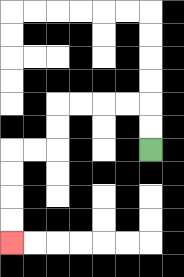{'start': '[6, 6]', 'end': '[0, 10]', 'path_directions': 'U,U,L,L,L,L,D,D,L,L,D,D,D,D', 'path_coordinates': '[[6, 6], [6, 5], [6, 4], [5, 4], [4, 4], [3, 4], [2, 4], [2, 5], [2, 6], [1, 6], [0, 6], [0, 7], [0, 8], [0, 9], [0, 10]]'}